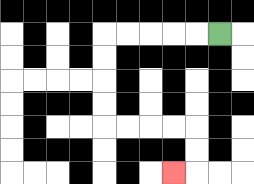{'start': '[9, 1]', 'end': '[7, 7]', 'path_directions': 'L,L,L,L,L,D,D,D,D,R,R,R,R,D,D,L', 'path_coordinates': '[[9, 1], [8, 1], [7, 1], [6, 1], [5, 1], [4, 1], [4, 2], [4, 3], [4, 4], [4, 5], [5, 5], [6, 5], [7, 5], [8, 5], [8, 6], [8, 7], [7, 7]]'}